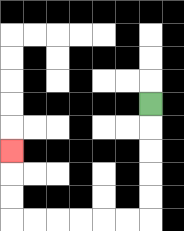{'start': '[6, 4]', 'end': '[0, 6]', 'path_directions': 'D,D,D,D,D,L,L,L,L,L,L,U,U,U', 'path_coordinates': '[[6, 4], [6, 5], [6, 6], [6, 7], [6, 8], [6, 9], [5, 9], [4, 9], [3, 9], [2, 9], [1, 9], [0, 9], [0, 8], [0, 7], [0, 6]]'}